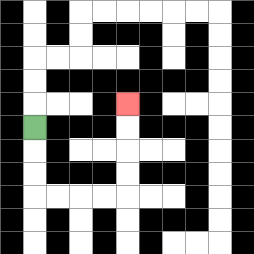{'start': '[1, 5]', 'end': '[5, 4]', 'path_directions': 'D,D,D,R,R,R,R,U,U,U,U', 'path_coordinates': '[[1, 5], [1, 6], [1, 7], [1, 8], [2, 8], [3, 8], [4, 8], [5, 8], [5, 7], [5, 6], [5, 5], [5, 4]]'}